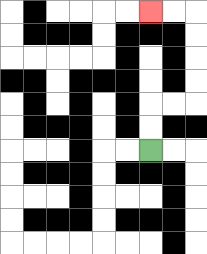{'start': '[6, 6]', 'end': '[6, 0]', 'path_directions': 'U,U,R,R,U,U,U,U,L,L', 'path_coordinates': '[[6, 6], [6, 5], [6, 4], [7, 4], [8, 4], [8, 3], [8, 2], [8, 1], [8, 0], [7, 0], [6, 0]]'}